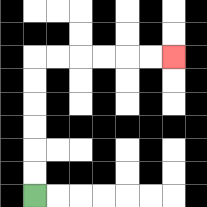{'start': '[1, 8]', 'end': '[7, 2]', 'path_directions': 'U,U,U,U,U,U,R,R,R,R,R,R', 'path_coordinates': '[[1, 8], [1, 7], [1, 6], [1, 5], [1, 4], [1, 3], [1, 2], [2, 2], [3, 2], [4, 2], [5, 2], [6, 2], [7, 2]]'}